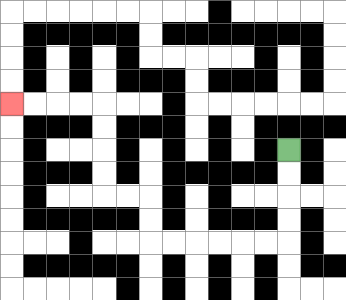{'start': '[12, 6]', 'end': '[0, 4]', 'path_directions': 'D,D,D,D,L,L,L,L,L,L,U,U,L,L,U,U,U,U,L,L,L,L', 'path_coordinates': '[[12, 6], [12, 7], [12, 8], [12, 9], [12, 10], [11, 10], [10, 10], [9, 10], [8, 10], [7, 10], [6, 10], [6, 9], [6, 8], [5, 8], [4, 8], [4, 7], [4, 6], [4, 5], [4, 4], [3, 4], [2, 4], [1, 4], [0, 4]]'}